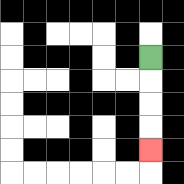{'start': '[6, 2]', 'end': '[6, 6]', 'path_directions': 'D,D,D,D', 'path_coordinates': '[[6, 2], [6, 3], [6, 4], [6, 5], [6, 6]]'}